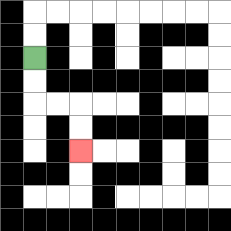{'start': '[1, 2]', 'end': '[3, 6]', 'path_directions': 'D,D,R,R,D,D', 'path_coordinates': '[[1, 2], [1, 3], [1, 4], [2, 4], [3, 4], [3, 5], [3, 6]]'}